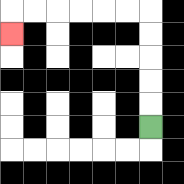{'start': '[6, 5]', 'end': '[0, 1]', 'path_directions': 'U,U,U,U,U,L,L,L,L,L,L,D', 'path_coordinates': '[[6, 5], [6, 4], [6, 3], [6, 2], [6, 1], [6, 0], [5, 0], [4, 0], [3, 0], [2, 0], [1, 0], [0, 0], [0, 1]]'}